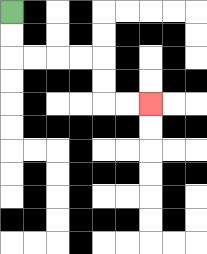{'start': '[0, 0]', 'end': '[6, 4]', 'path_directions': 'D,D,R,R,R,R,D,D,R,R', 'path_coordinates': '[[0, 0], [0, 1], [0, 2], [1, 2], [2, 2], [3, 2], [4, 2], [4, 3], [4, 4], [5, 4], [6, 4]]'}